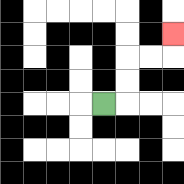{'start': '[4, 4]', 'end': '[7, 1]', 'path_directions': 'R,U,U,R,R,U', 'path_coordinates': '[[4, 4], [5, 4], [5, 3], [5, 2], [6, 2], [7, 2], [7, 1]]'}